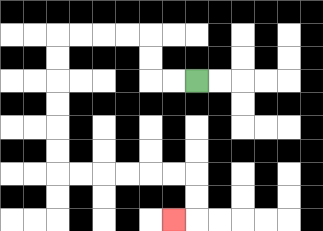{'start': '[8, 3]', 'end': '[7, 9]', 'path_directions': 'L,L,U,U,L,L,L,L,D,D,D,D,D,D,R,R,R,R,R,R,D,D,L', 'path_coordinates': '[[8, 3], [7, 3], [6, 3], [6, 2], [6, 1], [5, 1], [4, 1], [3, 1], [2, 1], [2, 2], [2, 3], [2, 4], [2, 5], [2, 6], [2, 7], [3, 7], [4, 7], [5, 7], [6, 7], [7, 7], [8, 7], [8, 8], [8, 9], [7, 9]]'}